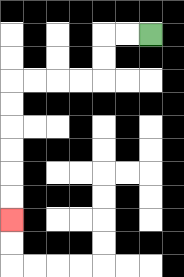{'start': '[6, 1]', 'end': '[0, 9]', 'path_directions': 'L,L,D,D,L,L,L,L,D,D,D,D,D,D', 'path_coordinates': '[[6, 1], [5, 1], [4, 1], [4, 2], [4, 3], [3, 3], [2, 3], [1, 3], [0, 3], [0, 4], [0, 5], [0, 6], [0, 7], [0, 8], [0, 9]]'}